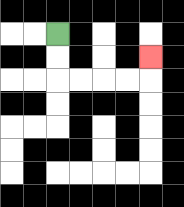{'start': '[2, 1]', 'end': '[6, 2]', 'path_directions': 'D,D,R,R,R,R,U', 'path_coordinates': '[[2, 1], [2, 2], [2, 3], [3, 3], [4, 3], [5, 3], [6, 3], [6, 2]]'}